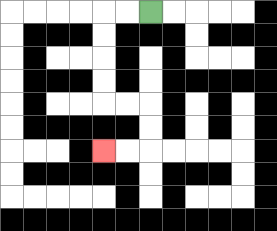{'start': '[6, 0]', 'end': '[4, 6]', 'path_directions': 'L,L,D,D,D,D,R,R,D,D,L,L', 'path_coordinates': '[[6, 0], [5, 0], [4, 0], [4, 1], [4, 2], [4, 3], [4, 4], [5, 4], [6, 4], [6, 5], [6, 6], [5, 6], [4, 6]]'}